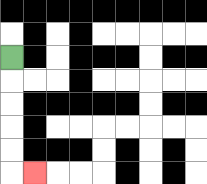{'start': '[0, 2]', 'end': '[1, 7]', 'path_directions': 'D,D,D,D,D,R', 'path_coordinates': '[[0, 2], [0, 3], [0, 4], [0, 5], [0, 6], [0, 7], [1, 7]]'}